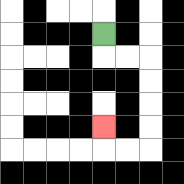{'start': '[4, 1]', 'end': '[4, 5]', 'path_directions': 'D,R,R,D,D,D,D,L,L,U', 'path_coordinates': '[[4, 1], [4, 2], [5, 2], [6, 2], [6, 3], [6, 4], [6, 5], [6, 6], [5, 6], [4, 6], [4, 5]]'}